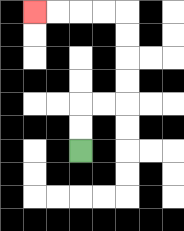{'start': '[3, 6]', 'end': '[1, 0]', 'path_directions': 'U,U,R,R,U,U,U,U,L,L,L,L', 'path_coordinates': '[[3, 6], [3, 5], [3, 4], [4, 4], [5, 4], [5, 3], [5, 2], [5, 1], [5, 0], [4, 0], [3, 0], [2, 0], [1, 0]]'}